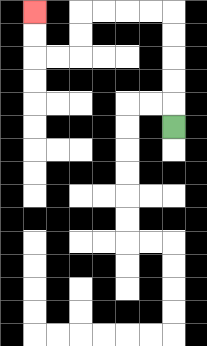{'start': '[7, 5]', 'end': '[1, 0]', 'path_directions': 'U,U,U,U,U,L,L,L,L,D,D,L,L,U,U', 'path_coordinates': '[[7, 5], [7, 4], [7, 3], [7, 2], [7, 1], [7, 0], [6, 0], [5, 0], [4, 0], [3, 0], [3, 1], [3, 2], [2, 2], [1, 2], [1, 1], [1, 0]]'}